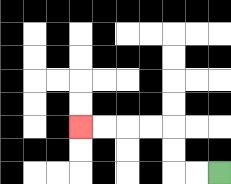{'start': '[9, 7]', 'end': '[3, 5]', 'path_directions': 'L,L,U,U,L,L,L,L', 'path_coordinates': '[[9, 7], [8, 7], [7, 7], [7, 6], [7, 5], [6, 5], [5, 5], [4, 5], [3, 5]]'}